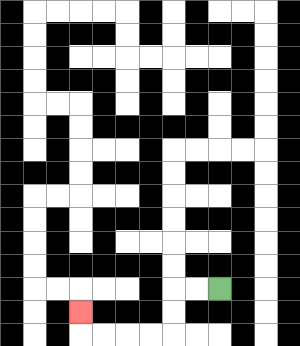{'start': '[9, 12]', 'end': '[3, 13]', 'path_directions': 'L,L,D,D,L,L,L,L,U', 'path_coordinates': '[[9, 12], [8, 12], [7, 12], [7, 13], [7, 14], [6, 14], [5, 14], [4, 14], [3, 14], [3, 13]]'}